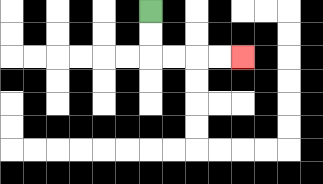{'start': '[6, 0]', 'end': '[10, 2]', 'path_directions': 'D,D,R,R,R,R', 'path_coordinates': '[[6, 0], [6, 1], [6, 2], [7, 2], [8, 2], [9, 2], [10, 2]]'}